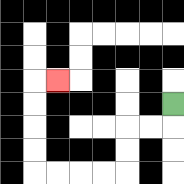{'start': '[7, 4]', 'end': '[2, 3]', 'path_directions': 'D,L,L,D,D,L,L,L,L,U,U,U,U,R', 'path_coordinates': '[[7, 4], [7, 5], [6, 5], [5, 5], [5, 6], [5, 7], [4, 7], [3, 7], [2, 7], [1, 7], [1, 6], [1, 5], [1, 4], [1, 3], [2, 3]]'}